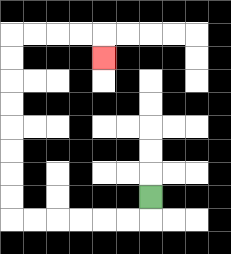{'start': '[6, 8]', 'end': '[4, 2]', 'path_directions': 'D,L,L,L,L,L,L,U,U,U,U,U,U,U,U,R,R,R,R,D', 'path_coordinates': '[[6, 8], [6, 9], [5, 9], [4, 9], [3, 9], [2, 9], [1, 9], [0, 9], [0, 8], [0, 7], [0, 6], [0, 5], [0, 4], [0, 3], [0, 2], [0, 1], [1, 1], [2, 1], [3, 1], [4, 1], [4, 2]]'}